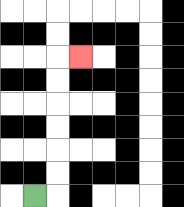{'start': '[1, 8]', 'end': '[3, 2]', 'path_directions': 'R,U,U,U,U,U,U,R', 'path_coordinates': '[[1, 8], [2, 8], [2, 7], [2, 6], [2, 5], [2, 4], [2, 3], [2, 2], [3, 2]]'}